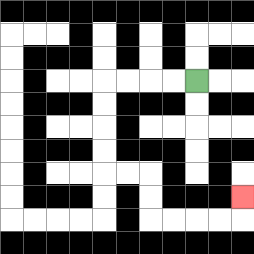{'start': '[8, 3]', 'end': '[10, 8]', 'path_directions': 'L,L,L,L,D,D,D,D,R,R,D,D,R,R,R,R,U', 'path_coordinates': '[[8, 3], [7, 3], [6, 3], [5, 3], [4, 3], [4, 4], [4, 5], [4, 6], [4, 7], [5, 7], [6, 7], [6, 8], [6, 9], [7, 9], [8, 9], [9, 9], [10, 9], [10, 8]]'}